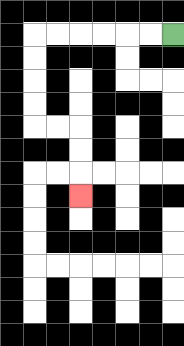{'start': '[7, 1]', 'end': '[3, 8]', 'path_directions': 'L,L,L,L,L,L,D,D,D,D,R,R,D,D,D', 'path_coordinates': '[[7, 1], [6, 1], [5, 1], [4, 1], [3, 1], [2, 1], [1, 1], [1, 2], [1, 3], [1, 4], [1, 5], [2, 5], [3, 5], [3, 6], [3, 7], [3, 8]]'}